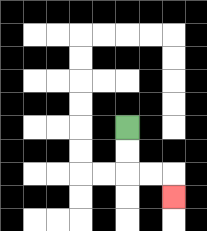{'start': '[5, 5]', 'end': '[7, 8]', 'path_directions': 'D,D,R,R,D', 'path_coordinates': '[[5, 5], [5, 6], [5, 7], [6, 7], [7, 7], [7, 8]]'}